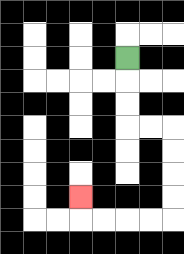{'start': '[5, 2]', 'end': '[3, 8]', 'path_directions': 'D,D,D,R,R,D,D,D,D,L,L,L,L,U', 'path_coordinates': '[[5, 2], [5, 3], [5, 4], [5, 5], [6, 5], [7, 5], [7, 6], [7, 7], [7, 8], [7, 9], [6, 9], [5, 9], [4, 9], [3, 9], [3, 8]]'}